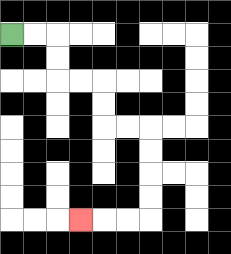{'start': '[0, 1]', 'end': '[3, 9]', 'path_directions': 'R,R,D,D,R,R,D,D,R,R,D,D,D,D,L,L,L', 'path_coordinates': '[[0, 1], [1, 1], [2, 1], [2, 2], [2, 3], [3, 3], [4, 3], [4, 4], [4, 5], [5, 5], [6, 5], [6, 6], [6, 7], [6, 8], [6, 9], [5, 9], [4, 9], [3, 9]]'}